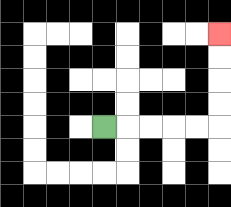{'start': '[4, 5]', 'end': '[9, 1]', 'path_directions': 'R,R,R,R,R,U,U,U,U', 'path_coordinates': '[[4, 5], [5, 5], [6, 5], [7, 5], [8, 5], [9, 5], [9, 4], [9, 3], [9, 2], [9, 1]]'}